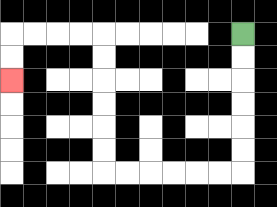{'start': '[10, 1]', 'end': '[0, 3]', 'path_directions': 'D,D,D,D,D,D,L,L,L,L,L,L,U,U,U,U,U,U,L,L,L,L,D,D', 'path_coordinates': '[[10, 1], [10, 2], [10, 3], [10, 4], [10, 5], [10, 6], [10, 7], [9, 7], [8, 7], [7, 7], [6, 7], [5, 7], [4, 7], [4, 6], [4, 5], [4, 4], [4, 3], [4, 2], [4, 1], [3, 1], [2, 1], [1, 1], [0, 1], [0, 2], [0, 3]]'}